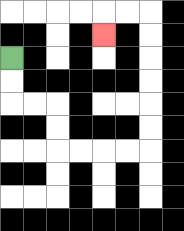{'start': '[0, 2]', 'end': '[4, 1]', 'path_directions': 'D,D,R,R,D,D,R,R,R,R,U,U,U,U,U,U,L,L,D', 'path_coordinates': '[[0, 2], [0, 3], [0, 4], [1, 4], [2, 4], [2, 5], [2, 6], [3, 6], [4, 6], [5, 6], [6, 6], [6, 5], [6, 4], [6, 3], [6, 2], [6, 1], [6, 0], [5, 0], [4, 0], [4, 1]]'}